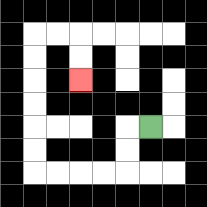{'start': '[6, 5]', 'end': '[3, 3]', 'path_directions': 'L,D,D,L,L,L,L,U,U,U,U,U,U,R,R,D,D', 'path_coordinates': '[[6, 5], [5, 5], [5, 6], [5, 7], [4, 7], [3, 7], [2, 7], [1, 7], [1, 6], [1, 5], [1, 4], [1, 3], [1, 2], [1, 1], [2, 1], [3, 1], [3, 2], [3, 3]]'}